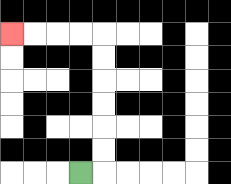{'start': '[3, 7]', 'end': '[0, 1]', 'path_directions': 'R,U,U,U,U,U,U,L,L,L,L', 'path_coordinates': '[[3, 7], [4, 7], [4, 6], [4, 5], [4, 4], [4, 3], [4, 2], [4, 1], [3, 1], [2, 1], [1, 1], [0, 1]]'}